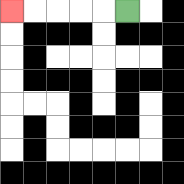{'start': '[5, 0]', 'end': '[0, 0]', 'path_directions': 'L,L,L,L,L', 'path_coordinates': '[[5, 0], [4, 0], [3, 0], [2, 0], [1, 0], [0, 0]]'}